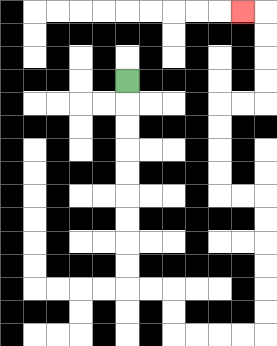{'start': '[5, 3]', 'end': '[10, 0]', 'path_directions': 'D,D,D,D,D,D,D,D,D,R,R,D,D,R,R,R,R,U,U,U,U,U,U,L,L,U,U,U,U,R,R,U,U,U,U,L', 'path_coordinates': '[[5, 3], [5, 4], [5, 5], [5, 6], [5, 7], [5, 8], [5, 9], [5, 10], [5, 11], [5, 12], [6, 12], [7, 12], [7, 13], [7, 14], [8, 14], [9, 14], [10, 14], [11, 14], [11, 13], [11, 12], [11, 11], [11, 10], [11, 9], [11, 8], [10, 8], [9, 8], [9, 7], [9, 6], [9, 5], [9, 4], [10, 4], [11, 4], [11, 3], [11, 2], [11, 1], [11, 0], [10, 0]]'}